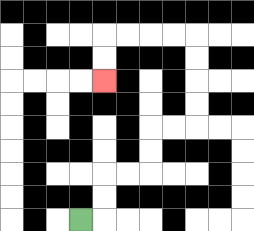{'start': '[3, 9]', 'end': '[4, 3]', 'path_directions': 'R,U,U,R,R,U,U,R,R,U,U,U,U,L,L,L,L,D,D', 'path_coordinates': '[[3, 9], [4, 9], [4, 8], [4, 7], [5, 7], [6, 7], [6, 6], [6, 5], [7, 5], [8, 5], [8, 4], [8, 3], [8, 2], [8, 1], [7, 1], [6, 1], [5, 1], [4, 1], [4, 2], [4, 3]]'}